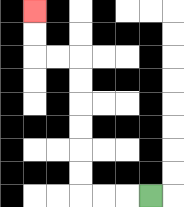{'start': '[6, 8]', 'end': '[1, 0]', 'path_directions': 'L,L,L,U,U,U,U,U,U,L,L,U,U', 'path_coordinates': '[[6, 8], [5, 8], [4, 8], [3, 8], [3, 7], [3, 6], [3, 5], [3, 4], [3, 3], [3, 2], [2, 2], [1, 2], [1, 1], [1, 0]]'}